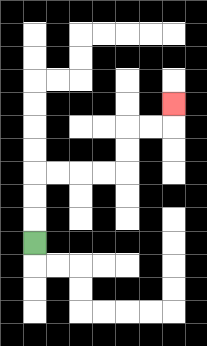{'start': '[1, 10]', 'end': '[7, 4]', 'path_directions': 'U,U,U,R,R,R,R,U,U,R,R,U', 'path_coordinates': '[[1, 10], [1, 9], [1, 8], [1, 7], [2, 7], [3, 7], [4, 7], [5, 7], [5, 6], [5, 5], [6, 5], [7, 5], [7, 4]]'}